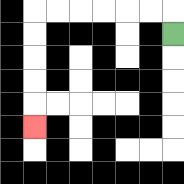{'start': '[7, 1]', 'end': '[1, 5]', 'path_directions': 'U,L,L,L,L,L,L,D,D,D,D,D', 'path_coordinates': '[[7, 1], [7, 0], [6, 0], [5, 0], [4, 0], [3, 0], [2, 0], [1, 0], [1, 1], [1, 2], [1, 3], [1, 4], [1, 5]]'}